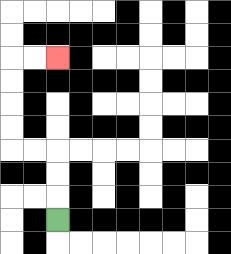{'start': '[2, 9]', 'end': '[2, 2]', 'path_directions': 'U,U,U,L,L,U,U,U,U,R,R', 'path_coordinates': '[[2, 9], [2, 8], [2, 7], [2, 6], [1, 6], [0, 6], [0, 5], [0, 4], [0, 3], [0, 2], [1, 2], [2, 2]]'}